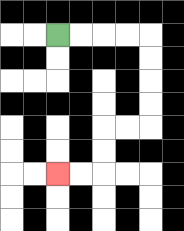{'start': '[2, 1]', 'end': '[2, 7]', 'path_directions': 'R,R,R,R,D,D,D,D,L,L,D,D,L,L', 'path_coordinates': '[[2, 1], [3, 1], [4, 1], [5, 1], [6, 1], [6, 2], [6, 3], [6, 4], [6, 5], [5, 5], [4, 5], [4, 6], [4, 7], [3, 7], [2, 7]]'}